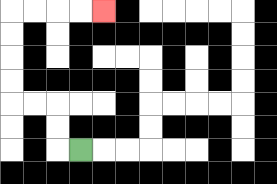{'start': '[3, 6]', 'end': '[4, 0]', 'path_directions': 'L,U,U,L,L,U,U,U,U,R,R,R,R', 'path_coordinates': '[[3, 6], [2, 6], [2, 5], [2, 4], [1, 4], [0, 4], [0, 3], [0, 2], [0, 1], [0, 0], [1, 0], [2, 0], [3, 0], [4, 0]]'}